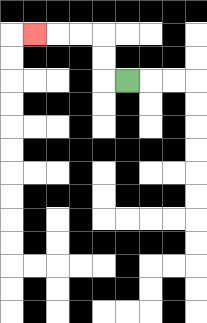{'start': '[5, 3]', 'end': '[1, 1]', 'path_directions': 'L,U,U,L,L,L', 'path_coordinates': '[[5, 3], [4, 3], [4, 2], [4, 1], [3, 1], [2, 1], [1, 1]]'}